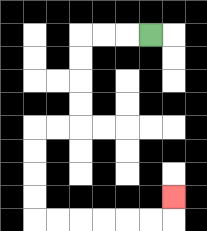{'start': '[6, 1]', 'end': '[7, 8]', 'path_directions': 'L,L,L,D,D,D,D,L,L,D,D,D,D,R,R,R,R,R,R,U', 'path_coordinates': '[[6, 1], [5, 1], [4, 1], [3, 1], [3, 2], [3, 3], [3, 4], [3, 5], [2, 5], [1, 5], [1, 6], [1, 7], [1, 8], [1, 9], [2, 9], [3, 9], [4, 9], [5, 9], [6, 9], [7, 9], [7, 8]]'}